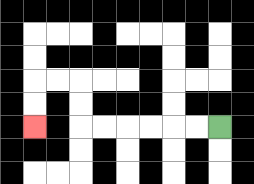{'start': '[9, 5]', 'end': '[1, 5]', 'path_directions': 'L,L,L,L,L,L,U,U,L,L,D,D', 'path_coordinates': '[[9, 5], [8, 5], [7, 5], [6, 5], [5, 5], [4, 5], [3, 5], [3, 4], [3, 3], [2, 3], [1, 3], [1, 4], [1, 5]]'}